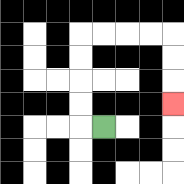{'start': '[4, 5]', 'end': '[7, 4]', 'path_directions': 'L,U,U,U,U,R,R,R,R,D,D,D', 'path_coordinates': '[[4, 5], [3, 5], [3, 4], [3, 3], [3, 2], [3, 1], [4, 1], [5, 1], [6, 1], [7, 1], [7, 2], [7, 3], [7, 4]]'}